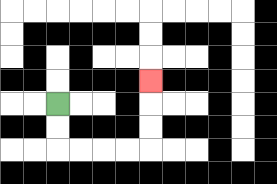{'start': '[2, 4]', 'end': '[6, 3]', 'path_directions': 'D,D,R,R,R,R,U,U,U', 'path_coordinates': '[[2, 4], [2, 5], [2, 6], [3, 6], [4, 6], [5, 6], [6, 6], [6, 5], [6, 4], [6, 3]]'}